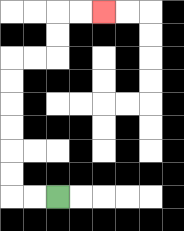{'start': '[2, 8]', 'end': '[4, 0]', 'path_directions': 'L,L,U,U,U,U,U,U,R,R,U,U,R,R', 'path_coordinates': '[[2, 8], [1, 8], [0, 8], [0, 7], [0, 6], [0, 5], [0, 4], [0, 3], [0, 2], [1, 2], [2, 2], [2, 1], [2, 0], [3, 0], [4, 0]]'}